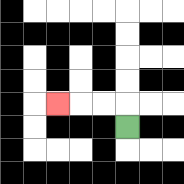{'start': '[5, 5]', 'end': '[2, 4]', 'path_directions': 'U,L,L,L', 'path_coordinates': '[[5, 5], [5, 4], [4, 4], [3, 4], [2, 4]]'}